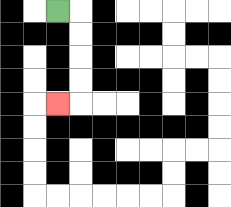{'start': '[2, 0]', 'end': '[2, 4]', 'path_directions': 'R,D,D,D,D,L', 'path_coordinates': '[[2, 0], [3, 0], [3, 1], [3, 2], [3, 3], [3, 4], [2, 4]]'}